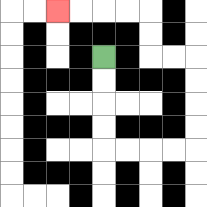{'start': '[4, 2]', 'end': '[2, 0]', 'path_directions': 'D,D,D,D,R,R,R,R,U,U,U,U,L,L,U,U,L,L,L,L', 'path_coordinates': '[[4, 2], [4, 3], [4, 4], [4, 5], [4, 6], [5, 6], [6, 6], [7, 6], [8, 6], [8, 5], [8, 4], [8, 3], [8, 2], [7, 2], [6, 2], [6, 1], [6, 0], [5, 0], [4, 0], [3, 0], [2, 0]]'}